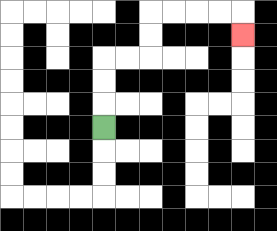{'start': '[4, 5]', 'end': '[10, 1]', 'path_directions': 'U,U,U,R,R,U,U,R,R,R,R,D', 'path_coordinates': '[[4, 5], [4, 4], [4, 3], [4, 2], [5, 2], [6, 2], [6, 1], [6, 0], [7, 0], [8, 0], [9, 0], [10, 0], [10, 1]]'}